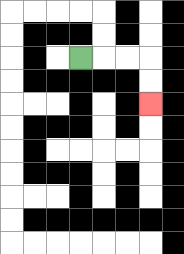{'start': '[3, 2]', 'end': '[6, 4]', 'path_directions': 'R,R,R,D,D', 'path_coordinates': '[[3, 2], [4, 2], [5, 2], [6, 2], [6, 3], [6, 4]]'}